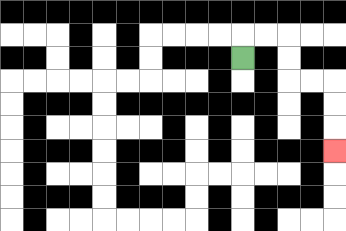{'start': '[10, 2]', 'end': '[14, 6]', 'path_directions': 'U,R,R,D,D,R,R,D,D,D', 'path_coordinates': '[[10, 2], [10, 1], [11, 1], [12, 1], [12, 2], [12, 3], [13, 3], [14, 3], [14, 4], [14, 5], [14, 6]]'}